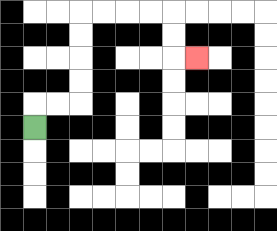{'start': '[1, 5]', 'end': '[8, 2]', 'path_directions': 'U,R,R,U,U,U,U,R,R,R,R,D,D,R', 'path_coordinates': '[[1, 5], [1, 4], [2, 4], [3, 4], [3, 3], [3, 2], [3, 1], [3, 0], [4, 0], [5, 0], [6, 0], [7, 0], [7, 1], [7, 2], [8, 2]]'}